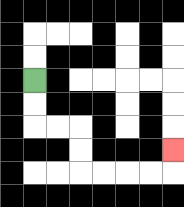{'start': '[1, 3]', 'end': '[7, 6]', 'path_directions': 'D,D,R,R,D,D,R,R,R,R,U', 'path_coordinates': '[[1, 3], [1, 4], [1, 5], [2, 5], [3, 5], [3, 6], [3, 7], [4, 7], [5, 7], [6, 7], [7, 7], [7, 6]]'}